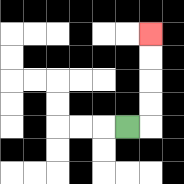{'start': '[5, 5]', 'end': '[6, 1]', 'path_directions': 'R,U,U,U,U', 'path_coordinates': '[[5, 5], [6, 5], [6, 4], [6, 3], [6, 2], [6, 1]]'}